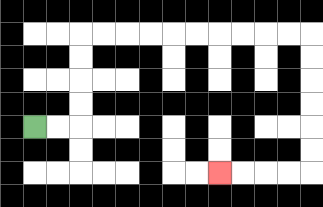{'start': '[1, 5]', 'end': '[9, 7]', 'path_directions': 'R,R,U,U,U,U,R,R,R,R,R,R,R,R,R,R,D,D,D,D,D,D,L,L,L,L', 'path_coordinates': '[[1, 5], [2, 5], [3, 5], [3, 4], [3, 3], [3, 2], [3, 1], [4, 1], [5, 1], [6, 1], [7, 1], [8, 1], [9, 1], [10, 1], [11, 1], [12, 1], [13, 1], [13, 2], [13, 3], [13, 4], [13, 5], [13, 6], [13, 7], [12, 7], [11, 7], [10, 7], [9, 7]]'}